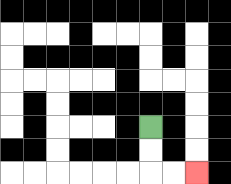{'start': '[6, 5]', 'end': '[8, 7]', 'path_directions': 'D,D,R,R', 'path_coordinates': '[[6, 5], [6, 6], [6, 7], [7, 7], [8, 7]]'}